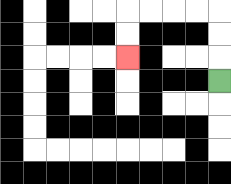{'start': '[9, 3]', 'end': '[5, 2]', 'path_directions': 'U,U,U,L,L,L,L,D,D', 'path_coordinates': '[[9, 3], [9, 2], [9, 1], [9, 0], [8, 0], [7, 0], [6, 0], [5, 0], [5, 1], [5, 2]]'}